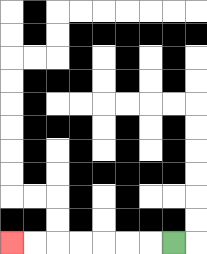{'start': '[7, 10]', 'end': '[0, 10]', 'path_directions': 'L,L,L,L,L,L,L', 'path_coordinates': '[[7, 10], [6, 10], [5, 10], [4, 10], [3, 10], [2, 10], [1, 10], [0, 10]]'}